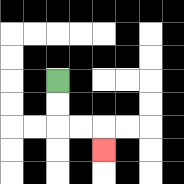{'start': '[2, 3]', 'end': '[4, 6]', 'path_directions': 'D,D,R,R,D', 'path_coordinates': '[[2, 3], [2, 4], [2, 5], [3, 5], [4, 5], [4, 6]]'}